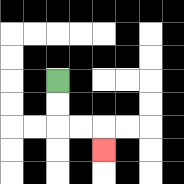{'start': '[2, 3]', 'end': '[4, 6]', 'path_directions': 'D,D,R,R,D', 'path_coordinates': '[[2, 3], [2, 4], [2, 5], [3, 5], [4, 5], [4, 6]]'}